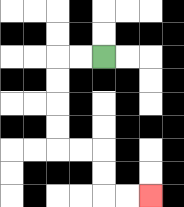{'start': '[4, 2]', 'end': '[6, 8]', 'path_directions': 'L,L,D,D,D,D,R,R,D,D,R,R', 'path_coordinates': '[[4, 2], [3, 2], [2, 2], [2, 3], [2, 4], [2, 5], [2, 6], [3, 6], [4, 6], [4, 7], [4, 8], [5, 8], [6, 8]]'}